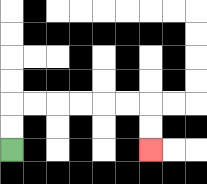{'start': '[0, 6]', 'end': '[6, 6]', 'path_directions': 'U,U,R,R,R,R,R,R,D,D', 'path_coordinates': '[[0, 6], [0, 5], [0, 4], [1, 4], [2, 4], [3, 4], [4, 4], [5, 4], [6, 4], [6, 5], [6, 6]]'}